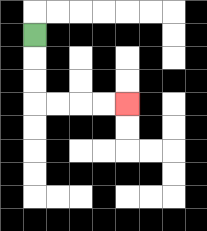{'start': '[1, 1]', 'end': '[5, 4]', 'path_directions': 'D,D,D,R,R,R,R', 'path_coordinates': '[[1, 1], [1, 2], [1, 3], [1, 4], [2, 4], [3, 4], [4, 4], [5, 4]]'}